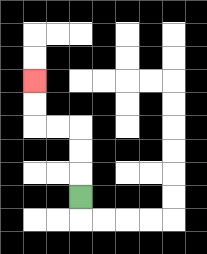{'start': '[3, 8]', 'end': '[1, 3]', 'path_directions': 'U,U,U,L,L,U,U', 'path_coordinates': '[[3, 8], [3, 7], [3, 6], [3, 5], [2, 5], [1, 5], [1, 4], [1, 3]]'}